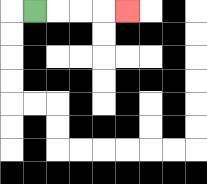{'start': '[1, 0]', 'end': '[5, 0]', 'path_directions': 'R,R,R,R', 'path_coordinates': '[[1, 0], [2, 0], [3, 0], [4, 0], [5, 0]]'}